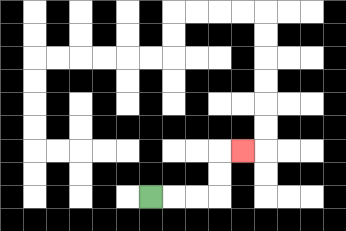{'start': '[6, 8]', 'end': '[10, 6]', 'path_directions': 'R,R,R,U,U,R', 'path_coordinates': '[[6, 8], [7, 8], [8, 8], [9, 8], [9, 7], [9, 6], [10, 6]]'}